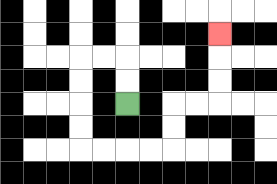{'start': '[5, 4]', 'end': '[9, 1]', 'path_directions': 'U,U,L,L,D,D,D,D,R,R,R,R,U,U,R,R,U,U,U', 'path_coordinates': '[[5, 4], [5, 3], [5, 2], [4, 2], [3, 2], [3, 3], [3, 4], [3, 5], [3, 6], [4, 6], [5, 6], [6, 6], [7, 6], [7, 5], [7, 4], [8, 4], [9, 4], [9, 3], [9, 2], [9, 1]]'}